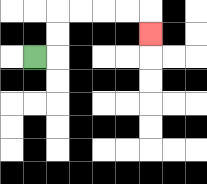{'start': '[1, 2]', 'end': '[6, 1]', 'path_directions': 'R,U,U,R,R,R,R,D', 'path_coordinates': '[[1, 2], [2, 2], [2, 1], [2, 0], [3, 0], [4, 0], [5, 0], [6, 0], [6, 1]]'}